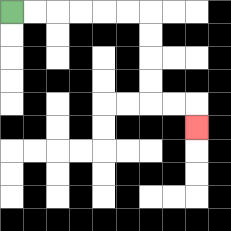{'start': '[0, 0]', 'end': '[8, 5]', 'path_directions': 'R,R,R,R,R,R,D,D,D,D,R,R,D', 'path_coordinates': '[[0, 0], [1, 0], [2, 0], [3, 0], [4, 0], [5, 0], [6, 0], [6, 1], [6, 2], [6, 3], [6, 4], [7, 4], [8, 4], [8, 5]]'}